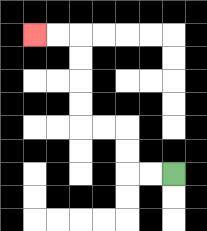{'start': '[7, 7]', 'end': '[1, 1]', 'path_directions': 'L,L,U,U,L,L,U,U,U,U,L,L', 'path_coordinates': '[[7, 7], [6, 7], [5, 7], [5, 6], [5, 5], [4, 5], [3, 5], [3, 4], [3, 3], [3, 2], [3, 1], [2, 1], [1, 1]]'}